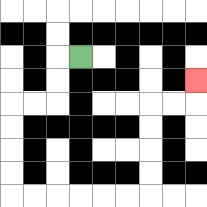{'start': '[3, 2]', 'end': '[8, 3]', 'path_directions': 'L,D,D,L,L,D,D,D,D,R,R,R,R,R,R,U,U,U,U,R,R,U', 'path_coordinates': '[[3, 2], [2, 2], [2, 3], [2, 4], [1, 4], [0, 4], [0, 5], [0, 6], [0, 7], [0, 8], [1, 8], [2, 8], [3, 8], [4, 8], [5, 8], [6, 8], [6, 7], [6, 6], [6, 5], [6, 4], [7, 4], [8, 4], [8, 3]]'}